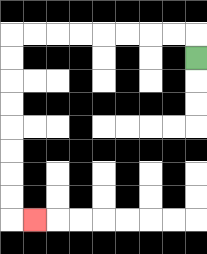{'start': '[8, 2]', 'end': '[1, 9]', 'path_directions': 'U,L,L,L,L,L,L,L,L,D,D,D,D,D,D,D,D,R', 'path_coordinates': '[[8, 2], [8, 1], [7, 1], [6, 1], [5, 1], [4, 1], [3, 1], [2, 1], [1, 1], [0, 1], [0, 2], [0, 3], [0, 4], [0, 5], [0, 6], [0, 7], [0, 8], [0, 9], [1, 9]]'}